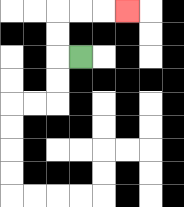{'start': '[3, 2]', 'end': '[5, 0]', 'path_directions': 'L,U,U,R,R,R', 'path_coordinates': '[[3, 2], [2, 2], [2, 1], [2, 0], [3, 0], [4, 0], [5, 0]]'}